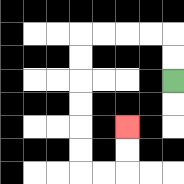{'start': '[7, 3]', 'end': '[5, 5]', 'path_directions': 'U,U,L,L,L,L,D,D,D,D,D,D,R,R,U,U', 'path_coordinates': '[[7, 3], [7, 2], [7, 1], [6, 1], [5, 1], [4, 1], [3, 1], [3, 2], [3, 3], [3, 4], [3, 5], [3, 6], [3, 7], [4, 7], [5, 7], [5, 6], [5, 5]]'}